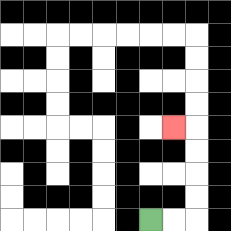{'start': '[6, 9]', 'end': '[7, 5]', 'path_directions': 'R,R,U,U,U,U,L', 'path_coordinates': '[[6, 9], [7, 9], [8, 9], [8, 8], [8, 7], [8, 6], [8, 5], [7, 5]]'}